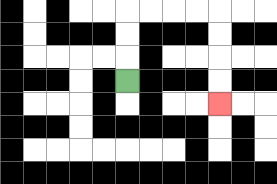{'start': '[5, 3]', 'end': '[9, 4]', 'path_directions': 'U,U,U,R,R,R,R,D,D,D,D', 'path_coordinates': '[[5, 3], [5, 2], [5, 1], [5, 0], [6, 0], [7, 0], [8, 0], [9, 0], [9, 1], [9, 2], [9, 3], [9, 4]]'}